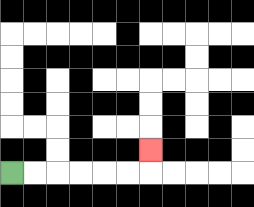{'start': '[0, 7]', 'end': '[6, 6]', 'path_directions': 'R,R,R,R,R,R,U', 'path_coordinates': '[[0, 7], [1, 7], [2, 7], [3, 7], [4, 7], [5, 7], [6, 7], [6, 6]]'}